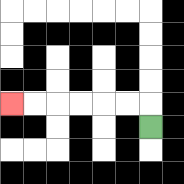{'start': '[6, 5]', 'end': '[0, 4]', 'path_directions': 'U,L,L,L,L,L,L', 'path_coordinates': '[[6, 5], [6, 4], [5, 4], [4, 4], [3, 4], [2, 4], [1, 4], [0, 4]]'}